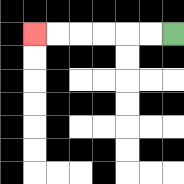{'start': '[7, 1]', 'end': '[1, 1]', 'path_directions': 'L,L,L,L,L,L', 'path_coordinates': '[[7, 1], [6, 1], [5, 1], [4, 1], [3, 1], [2, 1], [1, 1]]'}